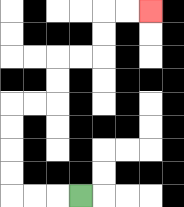{'start': '[3, 8]', 'end': '[6, 0]', 'path_directions': 'L,L,L,U,U,U,U,R,R,U,U,R,R,U,U,R,R', 'path_coordinates': '[[3, 8], [2, 8], [1, 8], [0, 8], [0, 7], [0, 6], [0, 5], [0, 4], [1, 4], [2, 4], [2, 3], [2, 2], [3, 2], [4, 2], [4, 1], [4, 0], [5, 0], [6, 0]]'}